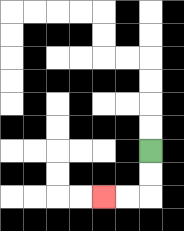{'start': '[6, 6]', 'end': '[4, 8]', 'path_directions': 'D,D,L,L', 'path_coordinates': '[[6, 6], [6, 7], [6, 8], [5, 8], [4, 8]]'}